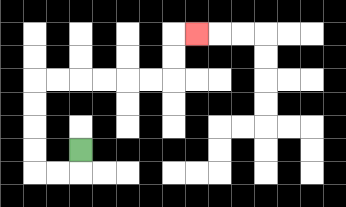{'start': '[3, 6]', 'end': '[8, 1]', 'path_directions': 'D,L,L,U,U,U,U,R,R,R,R,R,R,U,U,R', 'path_coordinates': '[[3, 6], [3, 7], [2, 7], [1, 7], [1, 6], [1, 5], [1, 4], [1, 3], [2, 3], [3, 3], [4, 3], [5, 3], [6, 3], [7, 3], [7, 2], [7, 1], [8, 1]]'}